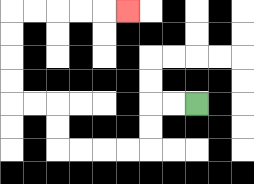{'start': '[8, 4]', 'end': '[5, 0]', 'path_directions': 'L,L,D,D,L,L,L,L,U,U,L,L,U,U,U,U,R,R,R,R,R', 'path_coordinates': '[[8, 4], [7, 4], [6, 4], [6, 5], [6, 6], [5, 6], [4, 6], [3, 6], [2, 6], [2, 5], [2, 4], [1, 4], [0, 4], [0, 3], [0, 2], [0, 1], [0, 0], [1, 0], [2, 0], [3, 0], [4, 0], [5, 0]]'}